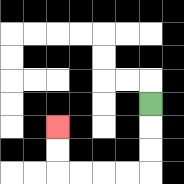{'start': '[6, 4]', 'end': '[2, 5]', 'path_directions': 'D,D,D,L,L,L,L,U,U', 'path_coordinates': '[[6, 4], [6, 5], [6, 6], [6, 7], [5, 7], [4, 7], [3, 7], [2, 7], [2, 6], [2, 5]]'}